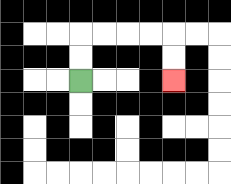{'start': '[3, 3]', 'end': '[7, 3]', 'path_directions': 'U,U,R,R,R,R,D,D', 'path_coordinates': '[[3, 3], [3, 2], [3, 1], [4, 1], [5, 1], [6, 1], [7, 1], [7, 2], [7, 3]]'}